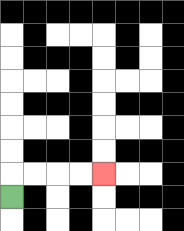{'start': '[0, 8]', 'end': '[4, 7]', 'path_directions': 'U,R,R,R,R', 'path_coordinates': '[[0, 8], [0, 7], [1, 7], [2, 7], [3, 7], [4, 7]]'}